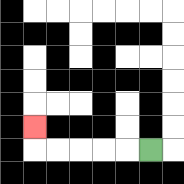{'start': '[6, 6]', 'end': '[1, 5]', 'path_directions': 'L,L,L,L,L,U', 'path_coordinates': '[[6, 6], [5, 6], [4, 6], [3, 6], [2, 6], [1, 6], [1, 5]]'}